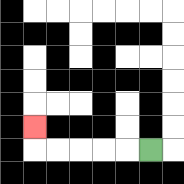{'start': '[6, 6]', 'end': '[1, 5]', 'path_directions': 'L,L,L,L,L,U', 'path_coordinates': '[[6, 6], [5, 6], [4, 6], [3, 6], [2, 6], [1, 6], [1, 5]]'}